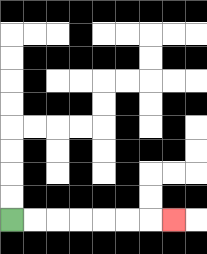{'start': '[0, 9]', 'end': '[7, 9]', 'path_directions': 'R,R,R,R,R,R,R', 'path_coordinates': '[[0, 9], [1, 9], [2, 9], [3, 9], [4, 9], [5, 9], [6, 9], [7, 9]]'}